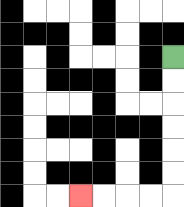{'start': '[7, 2]', 'end': '[3, 8]', 'path_directions': 'D,D,D,D,D,D,L,L,L,L', 'path_coordinates': '[[7, 2], [7, 3], [7, 4], [7, 5], [7, 6], [7, 7], [7, 8], [6, 8], [5, 8], [4, 8], [3, 8]]'}